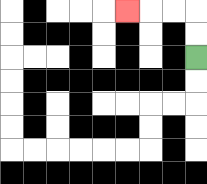{'start': '[8, 2]', 'end': '[5, 0]', 'path_directions': 'U,U,L,L,L', 'path_coordinates': '[[8, 2], [8, 1], [8, 0], [7, 0], [6, 0], [5, 0]]'}